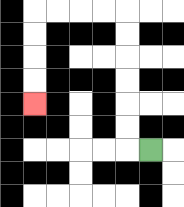{'start': '[6, 6]', 'end': '[1, 4]', 'path_directions': 'L,U,U,U,U,U,U,L,L,L,L,D,D,D,D', 'path_coordinates': '[[6, 6], [5, 6], [5, 5], [5, 4], [5, 3], [5, 2], [5, 1], [5, 0], [4, 0], [3, 0], [2, 0], [1, 0], [1, 1], [1, 2], [1, 3], [1, 4]]'}